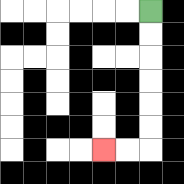{'start': '[6, 0]', 'end': '[4, 6]', 'path_directions': 'D,D,D,D,D,D,L,L', 'path_coordinates': '[[6, 0], [6, 1], [6, 2], [6, 3], [6, 4], [6, 5], [6, 6], [5, 6], [4, 6]]'}